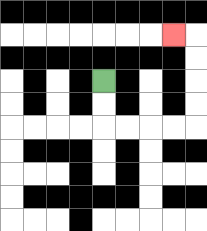{'start': '[4, 3]', 'end': '[7, 1]', 'path_directions': 'D,D,R,R,R,R,U,U,U,U,L', 'path_coordinates': '[[4, 3], [4, 4], [4, 5], [5, 5], [6, 5], [7, 5], [8, 5], [8, 4], [8, 3], [8, 2], [8, 1], [7, 1]]'}